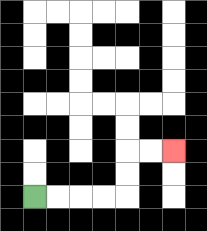{'start': '[1, 8]', 'end': '[7, 6]', 'path_directions': 'R,R,R,R,U,U,R,R', 'path_coordinates': '[[1, 8], [2, 8], [3, 8], [4, 8], [5, 8], [5, 7], [5, 6], [6, 6], [7, 6]]'}